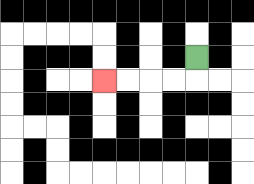{'start': '[8, 2]', 'end': '[4, 3]', 'path_directions': 'D,L,L,L,L', 'path_coordinates': '[[8, 2], [8, 3], [7, 3], [6, 3], [5, 3], [4, 3]]'}